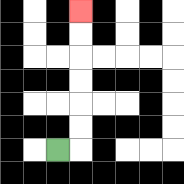{'start': '[2, 6]', 'end': '[3, 0]', 'path_directions': 'R,U,U,U,U,U,U', 'path_coordinates': '[[2, 6], [3, 6], [3, 5], [3, 4], [3, 3], [3, 2], [3, 1], [3, 0]]'}